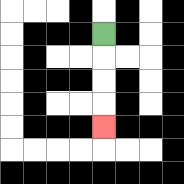{'start': '[4, 1]', 'end': '[4, 5]', 'path_directions': 'D,D,D,D', 'path_coordinates': '[[4, 1], [4, 2], [4, 3], [4, 4], [4, 5]]'}